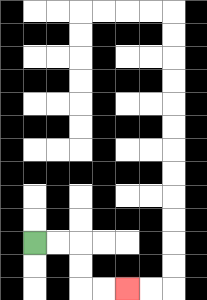{'start': '[1, 10]', 'end': '[5, 12]', 'path_directions': 'R,R,D,D,R,R', 'path_coordinates': '[[1, 10], [2, 10], [3, 10], [3, 11], [3, 12], [4, 12], [5, 12]]'}